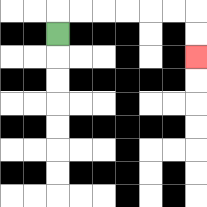{'start': '[2, 1]', 'end': '[8, 2]', 'path_directions': 'U,R,R,R,R,R,R,D,D', 'path_coordinates': '[[2, 1], [2, 0], [3, 0], [4, 0], [5, 0], [6, 0], [7, 0], [8, 0], [8, 1], [8, 2]]'}